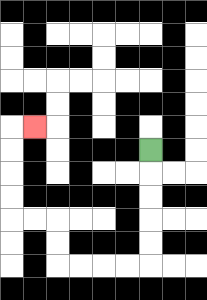{'start': '[6, 6]', 'end': '[1, 5]', 'path_directions': 'D,D,D,D,D,L,L,L,L,U,U,L,L,U,U,U,U,R', 'path_coordinates': '[[6, 6], [6, 7], [6, 8], [6, 9], [6, 10], [6, 11], [5, 11], [4, 11], [3, 11], [2, 11], [2, 10], [2, 9], [1, 9], [0, 9], [0, 8], [0, 7], [0, 6], [0, 5], [1, 5]]'}